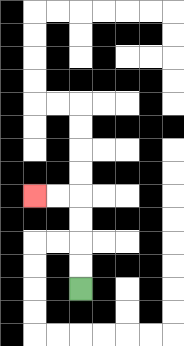{'start': '[3, 12]', 'end': '[1, 8]', 'path_directions': 'U,U,U,U,L,L', 'path_coordinates': '[[3, 12], [3, 11], [3, 10], [3, 9], [3, 8], [2, 8], [1, 8]]'}